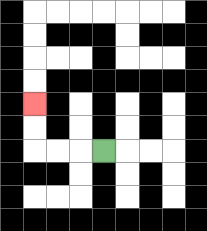{'start': '[4, 6]', 'end': '[1, 4]', 'path_directions': 'L,L,L,U,U', 'path_coordinates': '[[4, 6], [3, 6], [2, 6], [1, 6], [1, 5], [1, 4]]'}